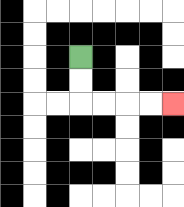{'start': '[3, 2]', 'end': '[7, 4]', 'path_directions': 'D,D,R,R,R,R', 'path_coordinates': '[[3, 2], [3, 3], [3, 4], [4, 4], [5, 4], [6, 4], [7, 4]]'}